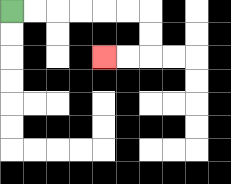{'start': '[0, 0]', 'end': '[4, 2]', 'path_directions': 'R,R,R,R,R,R,D,D,L,L', 'path_coordinates': '[[0, 0], [1, 0], [2, 0], [3, 0], [4, 0], [5, 0], [6, 0], [6, 1], [6, 2], [5, 2], [4, 2]]'}